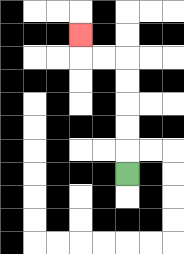{'start': '[5, 7]', 'end': '[3, 1]', 'path_directions': 'U,U,U,U,U,L,L,U', 'path_coordinates': '[[5, 7], [5, 6], [5, 5], [5, 4], [5, 3], [5, 2], [4, 2], [3, 2], [3, 1]]'}